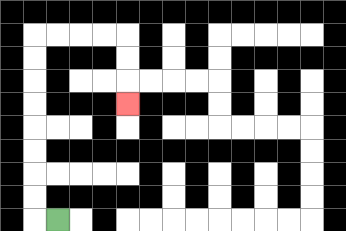{'start': '[2, 9]', 'end': '[5, 4]', 'path_directions': 'L,U,U,U,U,U,U,U,U,R,R,R,R,D,D,D', 'path_coordinates': '[[2, 9], [1, 9], [1, 8], [1, 7], [1, 6], [1, 5], [1, 4], [1, 3], [1, 2], [1, 1], [2, 1], [3, 1], [4, 1], [5, 1], [5, 2], [5, 3], [5, 4]]'}